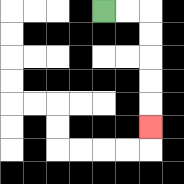{'start': '[4, 0]', 'end': '[6, 5]', 'path_directions': 'R,R,D,D,D,D,D', 'path_coordinates': '[[4, 0], [5, 0], [6, 0], [6, 1], [6, 2], [6, 3], [6, 4], [6, 5]]'}